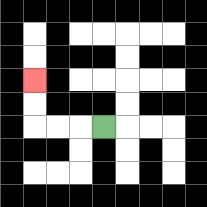{'start': '[4, 5]', 'end': '[1, 3]', 'path_directions': 'L,L,L,U,U', 'path_coordinates': '[[4, 5], [3, 5], [2, 5], [1, 5], [1, 4], [1, 3]]'}